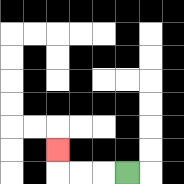{'start': '[5, 7]', 'end': '[2, 6]', 'path_directions': 'L,L,L,U', 'path_coordinates': '[[5, 7], [4, 7], [3, 7], [2, 7], [2, 6]]'}